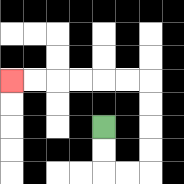{'start': '[4, 5]', 'end': '[0, 3]', 'path_directions': 'D,D,R,R,U,U,U,U,L,L,L,L,L,L', 'path_coordinates': '[[4, 5], [4, 6], [4, 7], [5, 7], [6, 7], [6, 6], [6, 5], [6, 4], [6, 3], [5, 3], [4, 3], [3, 3], [2, 3], [1, 3], [0, 3]]'}